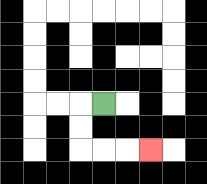{'start': '[4, 4]', 'end': '[6, 6]', 'path_directions': 'L,D,D,R,R,R', 'path_coordinates': '[[4, 4], [3, 4], [3, 5], [3, 6], [4, 6], [5, 6], [6, 6]]'}